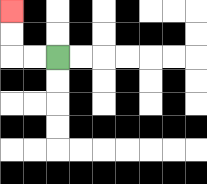{'start': '[2, 2]', 'end': '[0, 0]', 'path_directions': 'L,L,U,U', 'path_coordinates': '[[2, 2], [1, 2], [0, 2], [0, 1], [0, 0]]'}